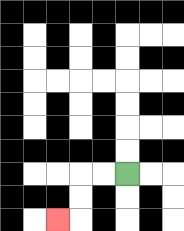{'start': '[5, 7]', 'end': '[2, 9]', 'path_directions': 'L,L,D,D,L', 'path_coordinates': '[[5, 7], [4, 7], [3, 7], [3, 8], [3, 9], [2, 9]]'}